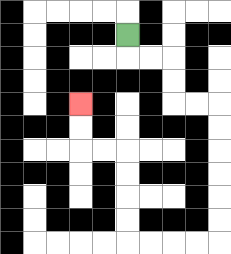{'start': '[5, 1]', 'end': '[3, 4]', 'path_directions': 'D,R,R,D,D,R,R,D,D,D,D,D,D,L,L,L,L,U,U,U,U,L,L,U,U', 'path_coordinates': '[[5, 1], [5, 2], [6, 2], [7, 2], [7, 3], [7, 4], [8, 4], [9, 4], [9, 5], [9, 6], [9, 7], [9, 8], [9, 9], [9, 10], [8, 10], [7, 10], [6, 10], [5, 10], [5, 9], [5, 8], [5, 7], [5, 6], [4, 6], [3, 6], [3, 5], [3, 4]]'}